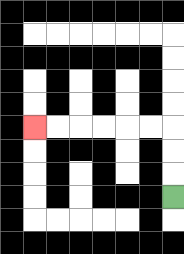{'start': '[7, 8]', 'end': '[1, 5]', 'path_directions': 'U,U,U,L,L,L,L,L,L', 'path_coordinates': '[[7, 8], [7, 7], [7, 6], [7, 5], [6, 5], [5, 5], [4, 5], [3, 5], [2, 5], [1, 5]]'}